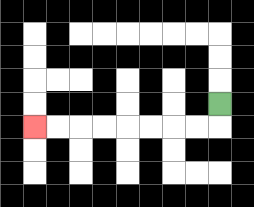{'start': '[9, 4]', 'end': '[1, 5]', 'path_directions': 'D,L,L,L,L,L,L,L,L', 'path_coordinates': '[[9, 4], [9, 5], [8, 5], [7, 5], [6, 5], [5, 5], [4, 5], [3, 5], [2, 5], [1, 5]]'}